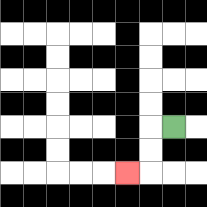{'start': '[7, 5]', 'end': '[5, 7]', 'path_directions': 'L,D,D,L', 'path_coordinates': '[[7, 5], [6, 5], [6, 6], [6, 7], [5, 7]]'}